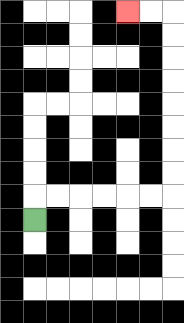{'start': '[1, 9]', 'end': '[5, 0]', 'path_directions': 'U,R,R,R,R,R,R,U,U,U,U,U,U,U,U,L,L', 'path_coordinates': '[[1, 9], [1, 8], [2, 8], [3, 8], [4, 8], [5, 8], [6, 8], [7, 8], [7, 7], [7, 6], [7, 5], [7, 4], [7, 3], [7, 2], [7, 1], [7, 0], [6, 0], [5, 0]]'}